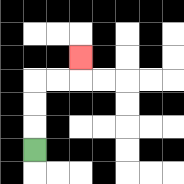{'start': '[1, 6]', 'end': '[3, 2]', 'path_directions': 'U,U,U,R,R,U', 'path_coordinates': '[[1, 6], [1, 5], [1, 4], [1, 3], [2, 3], [3, 3], [3, 2]]'}